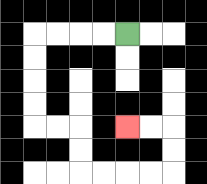{'start': '[5, 1]', 'end': '[5, 5]', 'path_directions': 'L,L,L,L,D,D,D,D,R,R,D,D,R,R,R,R,U,U,L,L', 'path_coordinates': '[[5, 1], [4, 1], [3, 1], [2, 1], [1, 1], [1, 2], [1, 3], [1, 4], [1, 5], [2, 5], [3, 5], [3, 6], [3, 7], [4, 7], [5, 7], [6, 7], [7, 7], [7, 6], [7, 5], [6, 5], [5, 5]]'}